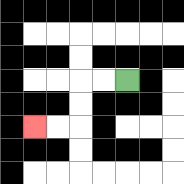{'start': '[5, 3]', 'end': '[1, 5]', 'path_directions': 'L,L,D,D,L,L', 'path_coordinates': '[[5, 3], [4, 3], [3, 3], [3, 4], [3, 5], [2, 5], [1, 5]]'}